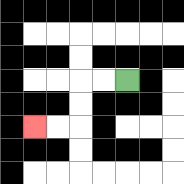{'start': '[5, 3]', 'end': '[1, 5]', 'path_directions': 'L,L,D,D,L,L', 'path_coordinates': '[[5, 3], [4, 3], [3, 3], [3, 4], [3, 5], [2, 5], [1, 5]]'}